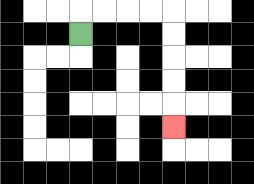{'start': '[3, 1]', 'end': '[7, 5]', 'path_directions': 'U,R,R,R,R,D,D,D,D,D', 'path_coordinates': '[[3, 1], [3, 0], [4, 0], [5, 0], [6, 0], [7, 0], [7, 1], [7, 2], [7, 3], [7, 4], [7, 5]]'}